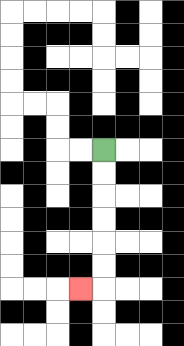{'start': '[4, 6]', 'end': '[3, 12]', 'path_directions': 'D,D,D,D,D,D,L', 'path_coordinates': '[[4, 6], [4, 7], [4, 8], [4, 9], [4, 10], [4, 11], [4, 12], [3, 12]]'}